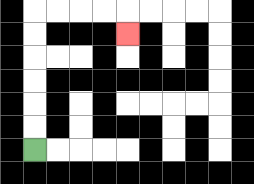{'start': '[1, 6]', 'end': '[5, 1]', 'path_directions': 'U,U,U,U,U,U,R,R,R,R,D', 'path_coordinates': '[[1, 6], [1, 5], [1, 4], [1, 3], [1, 2], [1, 1], [1, 0], [2, 0], [3, 0], [4, 0], [5, 0], [5, 1]]'}